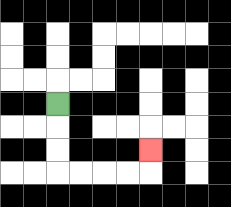{'start': '[2, 4]', 'end': '[6, 6]', 'path_directions': 'D,D,D,R,R,R,R,U', 'path_coordinates': '[[2, 4], [2, 5], [2, 6], [2, 7], [3, 7], [4, 7], [5, 7], [6, 7], [6, 6]]'}